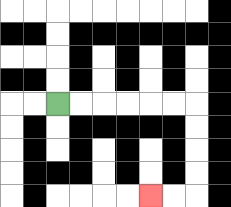{'start': '[2, 4]', 'end': '[6, 8]', 'path_directions': 'R,R,R,R,R,R,D,D,D,D,L,L', 'path_coordinates': '[[2, 4], [3, 4], [4, 4], [5, 4], [6, 4], [7, 4], [8, 4], [8, 5], [8, 6], [8, 7], [8, 8], [7, 8], [6, 8]]'}